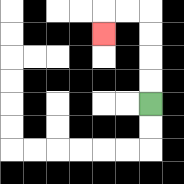{'start': '[6, 4]', 'end': '[4, 1]', 'path_directions': 'U,U,U,U,L,L,D', 'path_coordinates': '[[6, 4], [6, 3], [6, 2], [6, 1], [6, 0], [5, 0], [4, 0], [4, 1]]'}